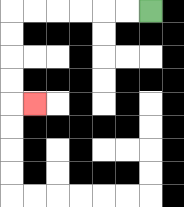{'start': '[6, 0]', 'end': '[1, 4]', 'path_directions': 'L,L,L,L,L,L,D,D,D,D,R', 'path_coordinates': '[[6, 0], [5, 0], [4, 0], [3, 0], [2, 0], [1, 0], [0, 0], [0, 1], [0, 2], [0, 3], [0, 4], [1, 4]]'}